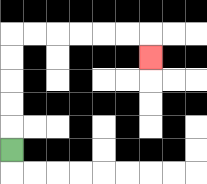{'start': '[0, 6]', 'end': '[6, 2]', 'path_directions': 'U,U,U,U,U,R,R,R,R,R,R,D', 'path_coordinates': '[[0, 6], [0, 5], [0, 4], [0, 3], [0, 2], [0, 1], [1, 1], [2, 1], [3, 1], [4, 1], [5, 1], [6, 1], [6, 2]]'}